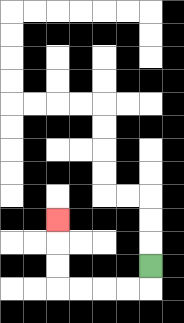{'start': '[6, 11]', 'end': '[2, 9]', 'path_directions': 'D,L,L,L,L,U,U,U', 'path_coordinates': '[[6, 11], [6, 12], [5, 12], [4, 12], [3, 12], [2, 12], [2, 11], [2, 10], [2, 9]]'}